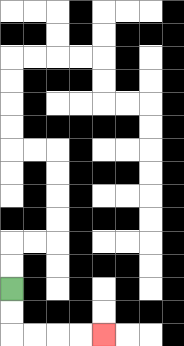{'start': '[0, 12]', 'end': '[4, 14]', 'path_directions': 'D,D,R,R,R,R', 'path_coordinates': '[[0, 12], [0, 13], [0, 14], [1, 14], [2, 14], [3, 14], [4, 14]]'}